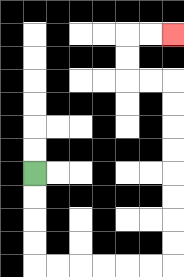{'start': '[1, 7]', 'end': '[7, 1]', 'path_directions': 'D,D,D,D,R,R,R,R,R,R,U,U,U,U,U,U,U,U,L,L,U,U,R,R', 'path_coordinates': '[[1, 7], [1, 8], [1, 9], [1, 10], [1, 11], [2, 11], [3, 11], [4, 11], [5, 11], [6, 11], [7, 11], [7, 10], [7, 9], [7, 8], [7, 7], [7, 6], [7, 5], [7, 4], [7, 3], [6, 3], [5, 3], [5, 2], [5, 1], [6, 1], [7, 1]]'}